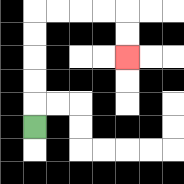{'start': '[1, 5]', 'end': '[5, 2]', 'path_directions': 'U,U,U,U,U,R,R,R,R,D,D', 'path_coordinates': '[[1, 5], [1, 4], [1, 3], [1, 2], [1, 1], [1, 0], [2, 0], [3, 0], [4, 0], [5, 0], [5, 1], [5, 2]]'}